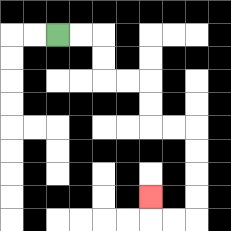{'start': '[2, 1]', 'end': '[6, 8]', 'path_directions': 'R,R,D,D,R,R,D,D,R,R,D,D,D,D,L,L,U', 'path_coordinates': '[[2, 1], [3, 1], [4, 1], [4, 2], [4, 3], [5, 3], [6, 3], [6, 4], [6, 5], [7, 5], [8, 5], [8, 6], [8, 7], [8, 8], [8, 9], [7, 9], [6, 9], [6, 8]]'}